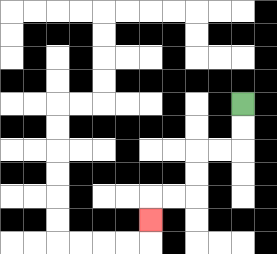{'start': '[10, 4]', 'end': '[6, 9]', 'path_directions': 'D,D,L,L,D,D,L,L,D', 'path_coordinates': '[[10, 4], [10, 5], [10, 6], [9, 6], [8, 6], [8, 7], [8, 8], [7, 8], [6, 8], [6, 9]]'}